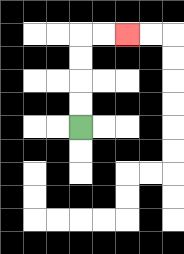{'start': '[3, 5]', 'end': '[5, 1]', 'path_directions': 'U,U,U,U,R,R', 'path_coordinates': '[[3, 5], [3, 4], [3, 3], [3, 2], [3, 1], [4, 1], [5, 1]]'}